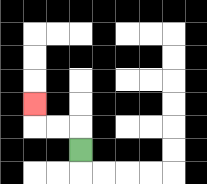{'start': '[3, 6]', 'end': '[1, 4]', 'path_directions': 'U,L,L,U', 'path_coordinates': '[[3, 6], [3, 5], [2, 5], [1, 5], [1, 4]]'}